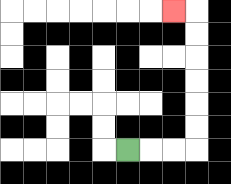{'start': '[5, 6]', 'end': '[7, 0]', 'path_directions': 'R,R,R,U,U,U,U,U,U,L', 'path_coordinates': '[[5, 6], [6, 6], [7, 6], [8, 6], [8, 5], [8, 4], [8, 3], [8, 2], [8, 1], [8, 0], [7, 0]]'}